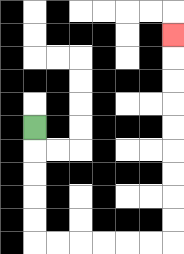{'start': '[1, 5]', 'end': '[7, 1]', 'path_directions': 'D,D,D,D,D,R,R,R,R,R,R,U,U,U,U,U,U,U,U,U', 'path_coordinates': '[[1, 5], [1, 6], [1, 7], [1, 8], [1, 9], [1, 10], [2, 10], [3, 10], [4, 10], [5, 10], [6, 10], [7, 10], [7, 9], [7, 8], [7, 7], [7, 6], [7, 5], [7, 4], [7, 3], [7, 2], [7, 1]]'}